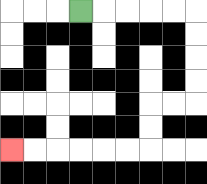{'start': '[3, 0]', 'end': '[0, 6]', 'path_directions': 'R,R,R,R,R,D,D,D,D,L,L,D,D,L,L,L,L,L,L', 'path_coordinates': '[[3, 0], [4, 0], [5, 0], [6, 0], [7, 0], [8, 0], [8, 1], [8, 2], [8, 3], [8, 4], [7, 4], [6, 4], [6, 5], [6, 6], [5, 6], [4, 6], [3, 6], [2, 6], [1, 6], [0, 6]]'}